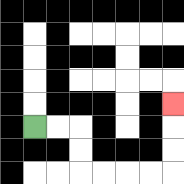{'start': '[1, 5]', 'end': '[7, 4]', 'path_directions': 'R,R,D,D,R,R,R,R,U,U,U', 'path_coordinates': '[[1, 5], [2, 5], [3, 5], [3, 6], [3, 7], [4, 7], [5, 7], [6, 7], [7, 7], [7, 6], [7, 5], [7, 4]]'}